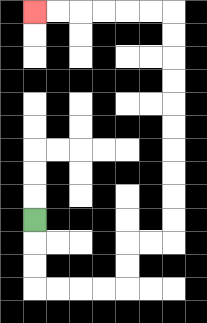{'start': '[1, 9]', 'end': '[1, 0]', 'path_directions': 'D,D,D,R,R,R,R,U,U,R,R,U,U,U,U,U,U,U,U,U,U,L,L,L,L,L,L', 'path_coordinates': '[[1, 9], [1, 10], [1, 11], [1, 12], [2, 12], [3, 12], [4, 12], [5, 12], [5, 11], [5, 10], [6, 10], [7, 10], [7, 9], [7, 8], [7, 7], [7, 6], [7, 5], [7, 4], [7, 3], [7, 2], [7, 1], [7, 0], [6, 0], [5, 0], [4, 0], [3, 0], [2, 0], [1, 0]]'}